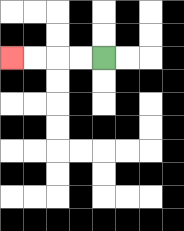{'start': '[4, 2]', 'end': '[0, 2]', 'path_directions': 'L,L,L,L', 'path_coordinates': '[[4, 2], [3, 2], [2, 2], [1, 2], [0, 2]]'}